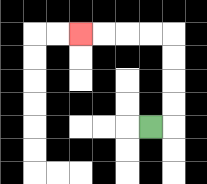{'start': '[6, 5]', 'end': '[3, 1]', 'path_directions': 'R,U,U,U,U,L,L,L,L', 'path_coordinates': '[[6, 5], [7, 5], [7, 4], [7, 3], [7, 2], [7, 1], [6, 1], [5, 1], [4, 1], [3, 1]]'}